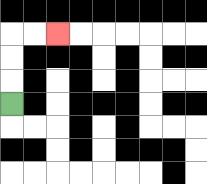{'start': '[0, 4]', 'end': '[2, 1]', 'path_directions': 'U,U,U,R,R', 'path_coordinates': '[[0, 4], [0, 3], [0, 2], [0, 1], [1, 1], [2, 1]]'}